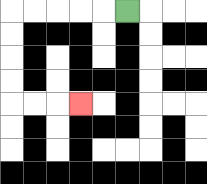{'start': '[5, 0]', 'end': '[3, 4]', 'path_directions': 'L,L,L,L,L,D,D,D,D,R,R,R', 'path_coordinates': '[[5, 0], [4, 0], [3, 0], [2, 0], [1, 0], [0, 0], [0, 1], [0, 2], [0, 3], [0, 4], [1, 4], [2, 4], [3, 4]]'}